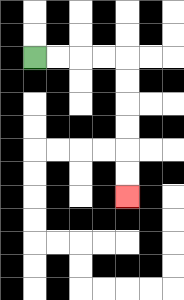{'start': '[1, 2]', 'end': '[5, 8]', 'path_directions': 'R,R,R,R,D,D,D,D,D,D', 'path_coordinates': '[[1, 2], [2, 2], [3, 2], [4, 2], [5, 2], [5, 3], [5, 4], [5, 5], [5, 6], [5, 7], [5, 8]]'}